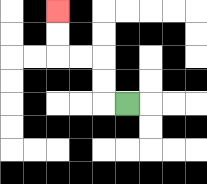{'start': '[5, 4]', 'end': '[2, 0]', 'path_directions': 'L,U,U,L,L,U,U', 'path_coordinates': '[[5, 4], [4, 4], [4, 3], [4, 2], [3, 2], [2, 2], [2, 1], [2, 0]]'}